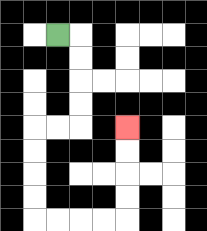{'start': '[2, 1]', 'end': '[5, 5]', 'path_directions': 'R,D,D,D,D,L,L,D,D,D,D,R,R,R,R,U,U,U,U', 'path_coordinates': '[[2, 1], [3, 1], [3, 2], [3, 3], [3, 4], [3, 5], [2, 5], [1, 5], [1, 6], [1, 7], [1, 8], [1, 9], [2, 9], [3, 9], [4, 9], [5, 9], [5, 8], [5, 7], [5, 6], [5, 5]]'}